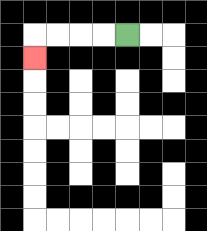{'start': '[5, 1]', 'end': '[1, 2]', 'path_directions': 'L,L,L,L,D', 'path_coordinates': '[[5, 1], [4, 1], [3, 1], [2, 1], [1, 1], [1, 2]]'}